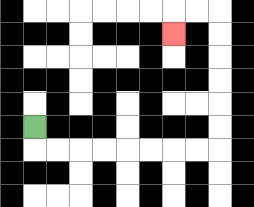{'start': '[1, 5]', 'end': '[7, 1]', 'path_directions': 'D,R,R,R,R,R,R,R,R,U,U,U,U,U,U,L,L,D', 'path_coordinates': '[[1, 5], [1, 6], [2, 6], [3, 6], [4, 6], [5, 6], [6, 6], [7, 6], [8, 6], [9, 6], [9, 5], [9, 4], [9, 3], [9, 2], [9, 1], [9, 0], [8, 0], [7, 0], [7, 1]]'}